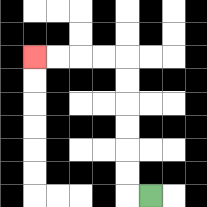{'start': '[6, 8]', 'end': '[1, 2]', 'path_directions': 'L,U,U,U,U,U,U,L,L,L,L', 'path_coordinates': '[[6, 8], [5, 8], [5, 7], [5, 6], [5, 5], [5, 4], [5, 3], [5, 2], [4, 2], [3, 2], [2, 2], [1, 2]]'}